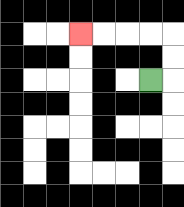{'start': '[6, 3]', 'end': '[3, 1]', 'path_directions': 'R,U,U,L,L,L,L', 'path_coordinates': '[[6, 3], [7, 3], [7, 2], [7, 1], [6, 1], [5, 1], [4, 1], [3, 1]]'}